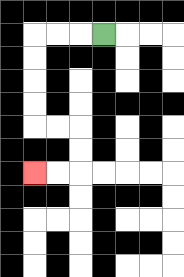{'start': '[4, 1]', 'end': '[1, 7]', 'path_directions': 'L,L,L,D,D,D,D,R,R,D,D,L,L', 'path_coordinates': '[[4, 1], [3, 1], [2, 1], [1, 1], [1, 2], [1, 3], [1, 4], [1, 5], [2, 5], [3, 5], [3, 6], [3, 7], [2, 7], [1, 7]]'}